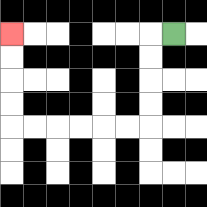{'start': '[7, 1]', 'end': '[0, 1]', 'path_directions': 'L,D,D,D,D,L,L,L,L,L,L,U,U,U,U', 'path_coordinates': '[[7, 1], [6, 1], [6, 2], [6, 3], [6, 4], [6, 5], [5, 5], [4, 5], [3, 5], [2, 5], [1, 5], [0, 5], [0, 4], [0, 3], [0, 2], [0, 1]]'}